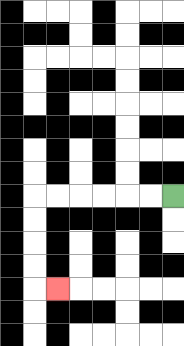{'start': '[7, 8]', 'end': '[2, 12]', 'path_directions': 'L,L,L,L,L,L,D,D,D,D,R', 'path_coordinates': '[[7, 8], [6, 8], [5, 8], [4, 8], [3, 8], [2, 8], [1, 8], [1, 9], [1, 10], [1, 11], [1, 12], [2, 12]]'}